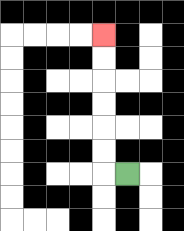{'start': '[5, 7]', 'end': '[4, 1]', 'path_directions': 'L,U,U,U,U,U,U', 'path_coordinates': '[[5, 7], [4, 7], [4, 6], [4, 5], [4, 4], [4, 3], [4, 2], [4, 1]]'}